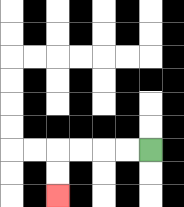{'start': '[6, 6]', 'end': '[2, 8]', 'path_directions': 'L,L,L,L,D,D', 'path_coordinates': '[[6, 6], [5, 6], [4, 6], [3, 6], [2, 6], [2, 7], [2, 8]]'}